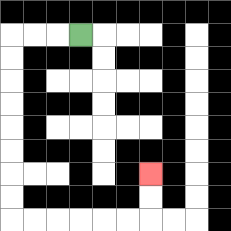{'start': '[3, 1]', 'end': '[6, 7]', 'path_directions': 'L,L,L,D,D,D,D,D,D,D,D,R,R,R,R,R,R,U,U', 'path_coordinates': '[[3, 1], [2, 1], [1, 1], [0, 1], [0, 2], [0, 3], [0, 4], [0, 5], [0, 6], [0, 7], [0, 8], [0, 9], [1, 9], [2, 9], [3, 9], [4, 9], [5, 9], [6, 9], [6, 8], [6, 7]]'}